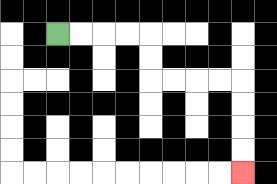{'start': '[2, 1]', 'end': '[10, 7]', 'path_directions': 'R,R,R,R,D,D,R,R,R,R,D,D,D,D', 'path_coordinates': '[[2, 1], [3, 1], [4, 1], [5, 1], [6, 1], [6, 2], [6, 3], [7, 3], [8, 3], [9, 3], [10, 3], [10, 4], [10, 5], [10, 6], [10, 7]]'}